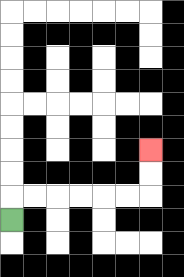{'start': '[0, 9]', 'end': '[6, 6]', 'path_directions': 'U,R,R,R,R,R,R,U,U', 'path_coordinates': '[[0, 9], [0, 8], [1, 8], [2, 8], [3, 8], [4, 8], [5, 8], [6, 8], [6, 7], [6, 6]]'}